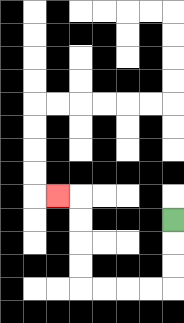{'start': '[7, 9]', 'end': '[2, 8]', 'path_directions': 'D,D,D,L,L,L,L,U,U,U,U,L', 'path_coordinates': '[[7, 9], [7, 10], [7, 11], [7, 12], [6, 12], [5, 12], [4, 12], [3, 12], [3, 11], [3, 10], [3, 9], [3, 8], [2, 8]]'}